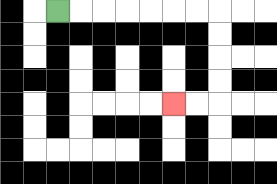{'start': '[2, 0]', 'end': '[7, 4]', 'path_directions': 'R,R,R,R,R,R,R,D,D,D,D,L,L', 'path_coordinates': '[[2, 0], [3, 0], [4, 0], [5, 0], [6, 0], [7, 0], [8, 0], [9, 0], [9, 1], [9, 2], [9, 3], [9, 4], [8, 4], [7, 4]]'}